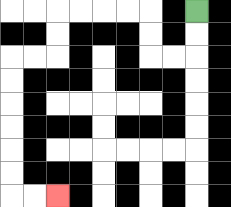{'start': '[8, 0]', 'end': '[2, 8]', 'path_directions': 'D,D,L,L,U,U,L,L,L,L,D,D,L,L,D,D,D,D,D,D,R,R', 'path_coordinates': '[[8, 0], [8, 1], [8, 2], [7, 2], [6, 2], [6, 1], [6, 0], [5, 0], [4, 0], [3, 0], [2, 0], [2, 1], [2, 2], [1, 2], [0, 2], [0, 3], [0, 4], [0, 5], [0, 6], [0, 7], [0, 8], [1, 8], [2, 8]]'}